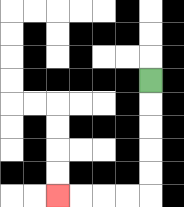{'start': '[6, 3]', 'end': '[2, 8]', 'path_directions': 'D,D,D,D,D,L,L,L,L', 'path_coordinates': '[[6, 3], [6, 4], [6, 5], [6, 6], [6, 7], [6, 8], [5, 8], [4, 8], [3, 8], [2, 8]]'}